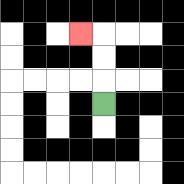{'start': '[4, 4]', 'end': '[3, 1]', 'path_directions': 'U,U,U,L', 'path_coordinates': '[[4, 4], [4, 3], [4, 2], [4, 1], [3, 1]]'}